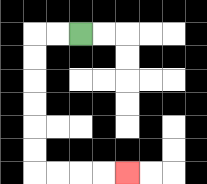{'start': '[3, 1]', 'end': '[5, 7]', 'path_directions': 'L,L,D,D,D,D,D,D,R,R,R,R', 'path_coordinates': '[[3, 1], [2, 1], [1, 1], [1, 2], [1, 3], [1, 4], [1, 5], [1, 6], [1, 7], [2, 7], [3, 7], [4, 7], [5, 7]]'}